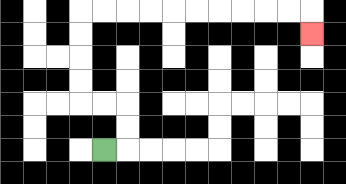{'start': '[4, 6]', 'end': '[13, 1]', 'path_directions': 'R,U,U,L,L,U,U,U,U,R,R,R,R,R,R,R,R,R,R,D', 'path_coordinates': '[[4, 6], [5, 6], [5, 5], [5, 4], [4, 4], [3, 4], [3, 3], [3, 2], [3, 1], [3, 0], [4, 0], [5, 0], [6, 0], [7, 0], [8, 0], [9, 0], [10, 0], [11, 0], [12, 0], [13, 0], [13, 1]]'}